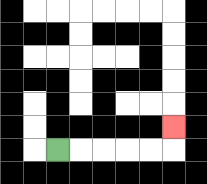{'start': '[2, 6]', 'end': '[7, 5]', 'path_directions': 'R,R,R,R,R,U', 'path_coordinates': '[[2, 6], [3, 6], [4, 6], [5, 6], [6, 6], [7, 6], [7, 5]]'}